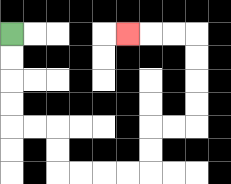{'start': '[0, 1]', 'end': '[5, 1]', 'path_directions': 'D,D,D,D,R,R,D,D,R,R,R,R,U,U,R,R,U,U,U,U,L,L,L', 'path_coordinates': '[[0, 1], [0, 2], [0, 3], [0, 4], [0, 5], [1, 5], [2, 5], [2, 6], [2, 7], [3, 7], [4, 7], [5, 7], [6, 7], [6, 6], [6, 5], [7, 5], [8, 5], [8, 4], [8, 3], [8, 2], [8, 1], [7, 1], [6, 1], [5, 1]]'}